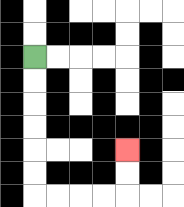{'start': '[1, 2]', 'end': '[5, 6]', 'path_directions': 'D,D,D,D,D,D,R,R,R,R,U,U', 'path_coordinates': '[[1, 2], [1, 3], [1, 4], [1, 5], [1, 6], [1, 7], [1, 8], [2, 8], [3, 8], [4, 8], [5, 8], [5, 7], [5, 6]]'}